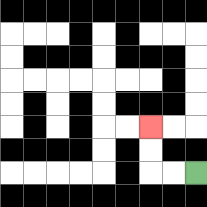{'start': '[8, 7]', 'end': '[6, 5]', 'path_directions': 'L,L,U,U', 'path_coordinates': '[[8, 7], [7, 7], [6, 7], [6, 6], [6, 5]]'}